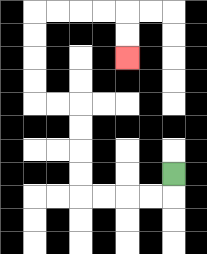{'start': '[7, 7]', 'end': '[5, 2]', 'path_directions': 'D,L,L,L,L,U,U,U,U,L,L,U,U,U,U,R,R,R,R,D,D', 'path_coordinates': '[[7, 7], [7, 8], [6, 8], [5, 8], [4, 8], [3, 8], [3, 7], [3, 6], [3, 5], [3, 4], [2, 4], [1, 4], [1, 3], [1, 2], [1, 1], [1, 0], [2, 0], [3, 0], [4, 0], [5, 0], [5, 1], [5, 2]]'}